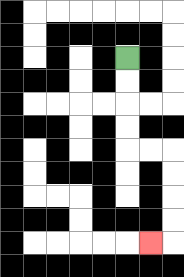{'start': '[5, 2]', 'end': '[6, 10]', 'path_directions': 'D,D,D,D,R,R,D,D,D,D,L', 'path_coordinates': '[[5, 2], [5, 3], [5, 4], [5, 5], [5, 6], [6, 6], [7, 6], [7, 7], [7, 8], [7, 9], [7, 10], [6, 10]]'}